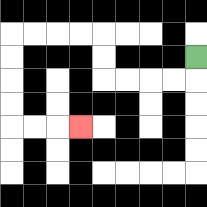{'start': '[8, 2]', 'end': '[3, 5]', 'path_directions': 'D,L,L,L,L,U,U,L,L,L,L,D,D,D,D,R,R,R', 'path_coordinates': '[[8, 2], [8, 3], [7, 3], [6, 3], [5, 3], [4, 3], [4, 2], [4, 1], [3, 1], [2, 1], [1, 1], [0, 1], [0, 2], [0, 3], [0, 4], [0, 5], [1, 5], [2, 5], [3, 5]]'}